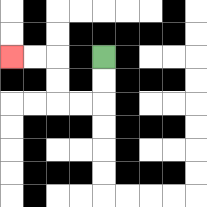{'start': '[4, 2]', 'end': '[0, 2]', 'path_directions': 'D,D,L,L,U,U,L,L', 'path_coordinates': '[[4, 2], [4, 3], [4, 4], [3, 4], [2, 4], [2, 3], [2, 2], [1, 2], [0, 2]]'}